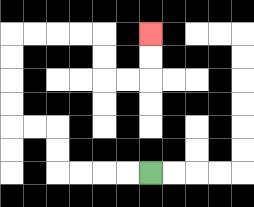{'start': '[6, 7]', 'end': '[6, 1]', 'path_directions': 'L,L,L,L,U,U,L,L,U,U,U,U,R,R,R,R,D,D,R,R,U,U', 'path_coordinates': '[[6, 7], [5, 7], [4, 7], [3, 7], [2, 7], [2, 6], [2, 5], [1, 5], [0, 5], [0, 4], [0, 3], [0, 2], [0, 1], [1, 1], [2, 1], [3, 1], [4, 1], [4, 2], [4, 3], [5, 3], [6, 3], [6, 2], [6, 1]]'}